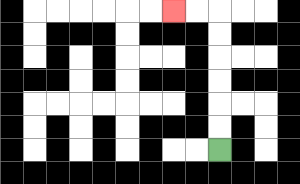{'start': '[9, 6]', 'end': '[7, 0]', 'path_directions': 'U,U,U,U,U,U,L,L', 'path_coordinates': '[[9, 6], [9, 5], [9, 4], [9, 3], [9, 2], [9, 1], [9, 0], [8, 0], [7, 0]]'}